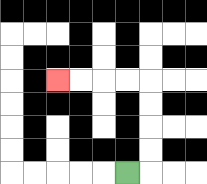{'start': '[5, 7]', 'end': '[2, 3]', 'path_directions': 'R,U,U,U,U,L,L,L,L', 'path_coordinates': '[[5, 7], [6, 7], [6, 6], [6, 5], [6, 4], [6, 3], [5, 3], [4, 3], [3, 3], [2, 3]]'}